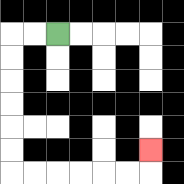{'start': '[2, 1]', 'end': '[6, 6]', 'path_directions': 'L,L,D,D,D,D,D,D,R,R,R,R,R,R,U', 'path_coordinates': '[[2, 1], [1, 1], [0, 1], [0, 2], [0, 3], [0, 4], [0, 5], [0, 6], [0, 7], [1, 7], [2, 7], [3, 7], [4, 7], [5, 7], [6, 7], [6, 6]]'}